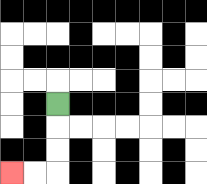{'start': '[2, 4]', 'end': '[0, 7]', 'path_directions': 'D,D,D,L,L', 'path_coordinates': '[[2, 4], [2, 5], [2, 6], [2, 7], [1, 7], [0, 7]]'}